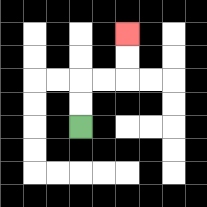{'start': '[3, 5]', 'end': '[5, 1]', 'path_directions': 'U,U,R,R,U,U', 'path_coordinates': '[[3, 5], [3, 4], [3, 3], [4, 3], [5, 3], [5, 2], [5, 1]]'}